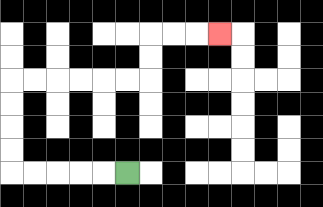{'start': '[5, 7]', 'end': '[9, 1]', 'path_directions': 'L,L,L,L,L,U,U,U,U,R,R,R,R,R,R,U,U,R,R,R', 'path_coordinates': '[[5, 7], [4, 7], [3, 7], [2, 7], [1, 7], [0, 7], [0, 6], [0, 5], [0, 4], [0, 3], [1, 3], [2, 3], [3, 3], [4, 3], [5, 3], [6, 3], [6, 2], [6, 1], [7, 1], [8, 1], [9, 1]]'}